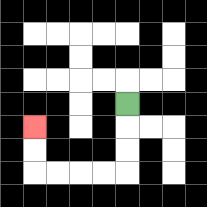{'start': '[5, 4]', 'end': '[1, 5]', 'path_directions': 'D,D,D,L,L,L,L,U,U', 'path_coordinates': '[[5, 4], [5, 5], [5, 6], [5, 7], [4, 7], [3, 7], [2, 7], [1, 7], [1, 6], [1, 5]]'}